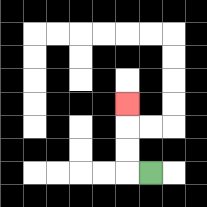{'start': '[6, 7]', 'end': '[5, 4]', 'path_directions': 'L,U,U,U', 'path_coordinates': '[[6, 7], [5, 7], [5, 6], [5, 5], [5, 4]]'}